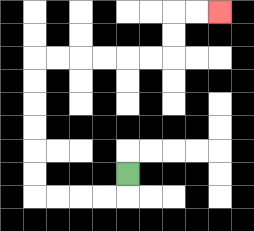{'start': '[5, 7]', 'end': '[9, 0]', 'path_directions': 'D,L,L,L,L,U,U,U,U,U,U,R,R,R,R,R,R,U,U,R,R', 'path_coordinates': '[[5, 7], [5, 8], [4, 8], [3, 8], [2, 8], [1, 8], [1, 7], [1, 6], [1, 5], [1, 4], [1, 3], [1, 2], [2, 2], [3, 2], [4, 2], [5, 2], [6, 2], [7, 2], [7, 1], [7, 0], [8, 0], [9, 0]]'}